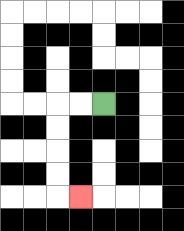{'start': '[4, 4]', 'end': '[3, 8]', 'path_directions': 'L,L,D,D,D,D,R', 'path_coordinates': '[[4, 4], [3, 4], [2, 4], [2, 5], [2, 6], [2, 7], [2, 8], [3, 8]]'}